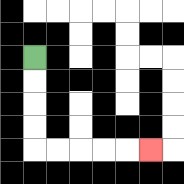{'start': '[1, 2]', 'end': '[6, 6]', 'path_directions': 'D,D,D,D,R,R,R,R,R', 'path_coordinates': '[[1, 2], [1, 3], [1, 4], [1, 5], [1, 6], [2, 6], [3, 6], [4, 6], [5, 6], [6, 6]]'}